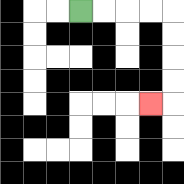{'start': '[3, 0]', 'end': '[6, 4]', 'path_directions': 'R,R,R,R,D,D,D,D,L', 'path_coordinates': '[[3, 0], [4, 0], [5, 0], [6, 0], [7, 0], [7, 1], [7, 2], [7, 3], [7, 4], [6, 4]]'}